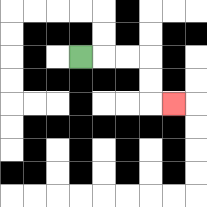{'start': '[3, 2]', 'end': '[7, 4]', 'path_directions': 'R,R,R,D,D,R', 'path_coordinates': '[[3, 2], [4, 2], [5, 2], [6, 2], [6, 3], [6, 4], [7, 4]]'}